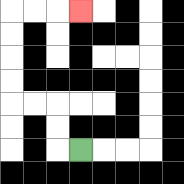{'start': '[3, 6]', 'end': '[3, 0]', 'path_directions': 'L,U,U,L,L,U,U,U,U,R,R,R', 'path_coordinates': '[[3, 6], [2, 6], [2, 5], [2, 4], [1, 4], [0, 4], [0, 3], [0, 2], [0, 1], [0, 0], [1, 0], [2, 0], [3, 0]]'}